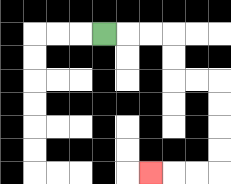{'start': '[4, 1]', 'end': '[6, 7]', 'path_directions': 'R,R,R,D,D,R,R,D,D,D,D,L,L,L', 'path_coordinates': '[[4, 1], [5, 1], [6, 1], [7, 1], [7, 2], [7, 3], [8, 3], [9, 3], [9, 4], [9, 5], [9, 6], [9, 7], [8, 7], [7, 7], [6, 7]]'}